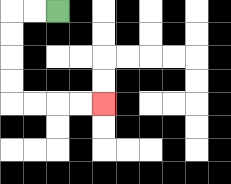{'start': '[2, 0]', 'end': '[4, 4]', 'path_directions': 'L,L,D,D,D,D,R,R,R,R', 'path_coordinates': '[[2, 0], [1, 0], [0, 0], [0, 1], [0, 2], [0, 3], [0, 4], [1, 4], [2, 4], [3, 4], [4, 4]]'}